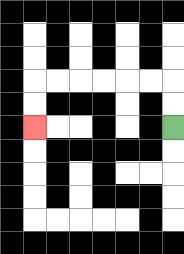{'start': '[7, 5]', 'end': '[1, 5]', 'path_directions': 'U,U,L,L,L,L,L,L,D,D', 'path_coordinates': '[[7, 5], [7, 4], [7, 3], [6, 3], [5, 3], [4, 3], [3, 3], [2, 3], [1, 3], [1, 4], [1, 5]]'}